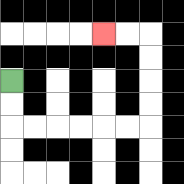{'start': '[0, 3]', 'end': '[4, 1]', 'path_directions': 'D,D,R,R,R,R,R,R,U,U,U,U,L,L', 'path_coordinates': '[[0, 3], [0, 4], [0, 5], [1, 5], [2, 5], [3, 5], [4, 5], [5, 5], [6, 5], [6, 4], [6, 3], [6, 2], [6, 1], [5, 1], [4, 1]]'}